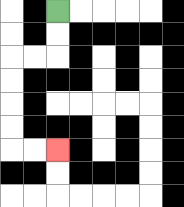{'start': '[2, 0]', 'end': '[2, 6]', 'path_directions': 'D,D,L,L,D,D,D,D,R,R', 'path_coordinates': '[[2, 0], [2, 1], [2, 2], [1, 2], [0, 2], [0, 3], [0, 4], [0, 5], [0, 6], [1, 6], [2, 6]]'}